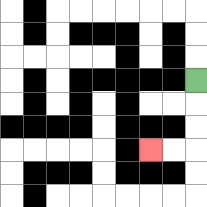{'start': '[8, 3]', 'end': '[6, 6]', 'path_directions': 'D,D,D,L,L', 'path_coordinates': '[[8, 3], [8, 4], [8, 5], [8, 6], [7, 6], [6, 6]]'}